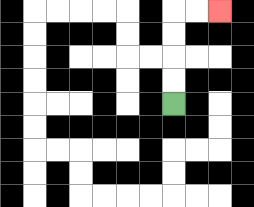{'start': '[7, 4]', 'end': '[9, 0]', 'path_directions': 'U,U,U,U,R,R', 'path_coordinates': '[[7, 4], [7, 3], [7, 2], [7, 1], [7, 0], [8, 0], [9, 0]]'}